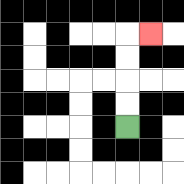{'start': '[5, 5]', 'end': '[6, 1]', 'path_directions': 'U,U,U,U,R', 'path_coordinates': '[[5, 5], [5, 4], [5, 3], [5, 2], [5, 1], [6, 1]]'}